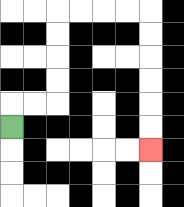{'start': '[0, 5]', 'end': '[6, 6]', 'path_directions': 'U,R,R,U,U,U,U,R,R,R,R,D,D,D,D,D,D', 'path_coordinates': '[[0, 5], [0, 4], [1, 4], [2, 4], [2, 3], [2, 2], [2, 1], [2, 0], [3, 0], [4, 0], [5, 0], [6, 0], [6, 1], [6, 2], [6, 3], [6, 4], [6, 5], [6, 6]]'}